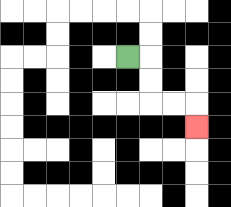{'start': '[5, 2]', 'end': '[8, 5]', 'path_directions': 'R,D,D,R,R,D', 'path_coordinates': '[[5, 2], [6, 2], [6, 3], [6, 4], [7, 4], [8, 4], [8, 5]]'}